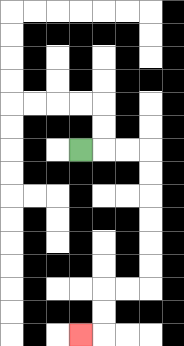{'start': '[3, 6]', 'end': '[3, 14]', 'path_directions': 'R,R,R,D,D,D,D,D,D,L,L,D,D,L', 'path_coordinates': '[[3, 6], [4, 6], [5, 6], [6, 6], [6, 7], [6, 8], [6, 9], [6, 10], [6, 11], [6, 12], [5, 12], [4, 12], [4, 13], [4, 14], [3, 14]]'}